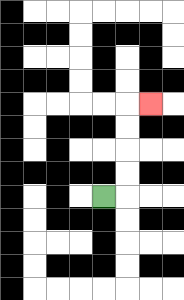{'start': '[4, 8]', 'end': '[6, 4]', 'path_directions': 'R,U,U,U,U,R', 'path_coordinates': '[[4, 8], [5, 8], [5, 7], [5, 6], [5, 5], [5, 4], [6, 4]]'}